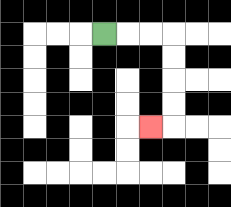{'start': '[4, 1]', 'end': '[6, 5]', 'path_directions': 'R,R,R,D,D,D,D,L', 'path_coordinates': '[[4, 1], [5, 1], [6, 1], [7, 1], [7, 2], [7, 3], [7, 4], [7, 5], [6, 5]]'}